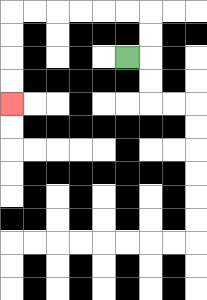{'start': '[5, 2]', 'end': '[0, 4]', 'path_directions': 'R,U,U,L,L,L,L,L,L,D,D,D,D', 'path_coordinates': '[[5, 2], [6, 2], [6, 1], [6, 0], [5, 0], [4, 0], [3, 0], [2, 0], [1, 0], [0, 0], [0, 1], [0, 2], [0, 3], [0, 4]]'}